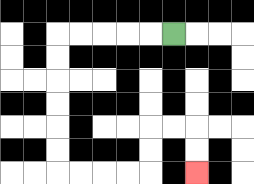{'start': '[7, 1]', 'end': '[8, 7]', 'path_directions': 'L,L,L,L,L,D,D,D,D,D,D,R,R,R,R,U,U,R,R,D,D', 'path_coordinates': '[[7, 1], [6, 1], [5, 1], [4, 1], [3, 1], [2, 1], [2, 2], [2, 3], [2, 4], [2, 5], [2, 6], [2, 7], [3, 7], [4, 7], [5, 7], [6, 7], [6, 6], [6, 5], [7, 5], [8, 5], [8, 6], [8, 7]]'}